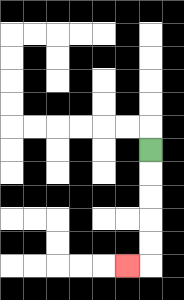{'start': '[6, 6]', 'end': '[5, 11]', 'path_directions': 'D,D,D,D,D,L', 'path_coordinates': '[[6, 6], [6, 7], [6, 8], [6, 9], [6, 10], [6, 11], [5, 11]]'}